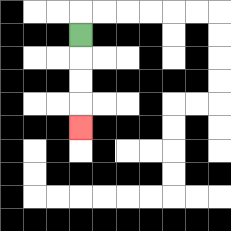{'start': '[3, 1]', 'end': '[3, 5]', 'path_directions': 'D,D,D,D', 'path_coordinates': '[[3, 1], [3, 2], [3, 3], [3, 4], [3, 5]]'}